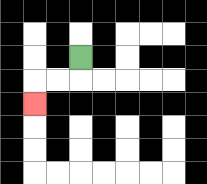{'start': '[3, 2]', 'end': '[1, 4]', 'path_directions': 'D,L,L,D', 'path_coordinates': '[[3, 2], [3, 3], [2, 3], [1, 3], [1, 4]]'}